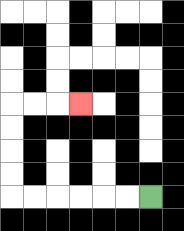{'start': '[6, 8]', 'end': '[3, 4]', 'path_directions': 'L,L,L,L,L,L,U,U,U,U,R,R,R', 'path_coordinates': '[[6, 8], [5, 8], [4, 8], [3, 8], [2, 8], [1, 8], [0, 8], [0, 7], [0, 6], [0, 5], [0, 4], [1, 4], [2, 4], [3, 4]]'}